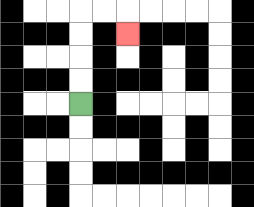{'start': '[3, 4]', 'end': '[5, 1]', 'path_directions': 'U,U,U,U,R,R,D', 'path_coordinates': '[[3, 4], [3, 3], [3, 2], [3, 1], [3, 0], [4, 0], [5, 0], [5, 1]]'}